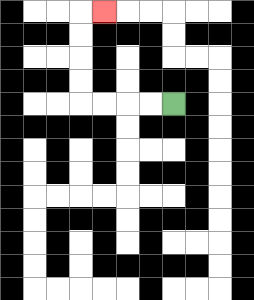{'start': '[7, 4]', 'end': '[4, 0]', 'path_directions': 'L,L,L,L,U,U,U,U,R', 'path_coordinates': '[[7, 4], [6, 4], [5, 4], [4, 4], [3, 4], [3, 3], [3, 2], [3, 1], [3, 0], [4, 0]]'}